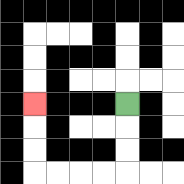{'start': '[5, 4]', 'end': '[1, 4]', 'path_directions': 'D,D,D,L,L,L,L,U,U,U', 'path_coordinates': '[[5, 4], [5, 5], [5, 6], [5, 7], [4, 7], [3, 7], [2, 7], [1, 7], [1, 6], [1, 5], [1, 4]]'}